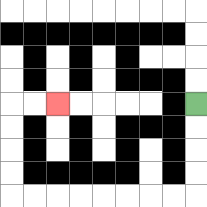{'start': '[8, 4]', 'end': '[2, 4]', 'path_directions': 'D,D,D,D,L,L,L,L,L,L,L,L,U,U,U,U,R,R', 'path_coordinates': '[[8, 4], [8, 5], [8, 6], [8, 7], [8, 8], [7, 8], [6, 8], [5, 8], [4, 8], [3, 8], [2, 8], [1, 8], [0, 8], [0, 7], [0, 6], [0, 5], [0, 4], [1, 4], [2, 4]]'}